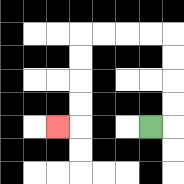{'start': '[6, 5]', 'end': '[2, 5]', 'path_directions': 'R,U,U,U,U,L,L,L,L,D,D,D,D,L', 'path_coordinates': '[[6, 5], [7, 5], [7, 4], [7, 3], [7, 2], [7, 1], [6, 1], [5, 1], [4, 1], [3, 1], [3, 2], [3, 3], [3, 4], [3, 5], [2, 5]]'}